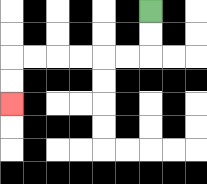{'start': '[6, 0]', 'end': '[0, 4]', 'path_directions': 'D,D,L,L,L,L,L,L,D,D', 'path_coordinates': '[[6, 0], [6, 1], [6, 2], [5, 2], [4, 2], [3, 2], [2, 2], [1, 2], [0, 2], [0, 3], [0, 4]]'}